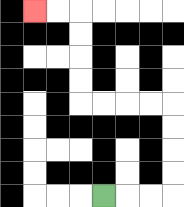{'start': '[4, 8]', 'end': '[1, 0]', 'path_directions': 'R,R,R,U,U,U,U,L,L,L,L,U,U,U,U,L,L', 'path_coordinates': '[[4, 8], [5, 8], [6, 8], [7, 8], [7, 7], [7, 6], [7, 5], [7, 4], [6, 4], [5, 4], [4, 4], [3, 4], [3, 3], [3, 2], [3, 1], [3, 0], [2, 0], [1, 0]]'}